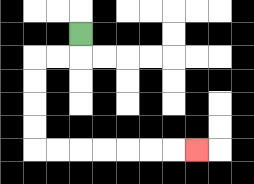{'start': '[3, 1]', 'end': '[8, 6]', 'path_directions': 'D,L,L,D,D,D,D,R,R,R,R,R,R,R', 'path_coordinates': '[[3, 1], [3, 2], [2, 2], [1, 2], [1, 3], [1, 4], [1, 5], [1, 6], [2, 6], [3, 6], [4, 6], [5, 6], [6, 6], [7, 6], [8, 6]]'}